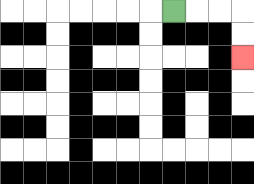{'start': '[7, 0]', 'end': '[10, 2]', 'path_directions': 'R,R,R,D,D', 'path_coordinates': '[[7, 0], [8, 0], [9, 0], [10, 0], [10, 1], [10, 2]]'}